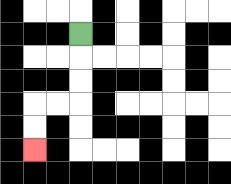{'start': '[3, 1]', 'end': '[1, 6]', 'path_directions': 'D,D,D,L,L,D,D', 'path_coordinates': '[[3, 1], [3, 2], [3, 3], [3, 4], [2, 4], [1, 4], [1, 5], [1, 6]]'}